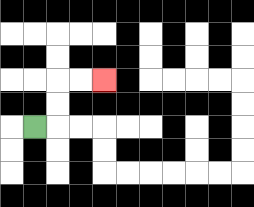{'start': '[1, 5]', 'end': '[4, 3]', 'path_directions': 'R,U,U,R,R', 'path_coordinates': '[[1, 5], [2, 5], [2, 4], [2, 3], [3, 3], [4, 3]]'}